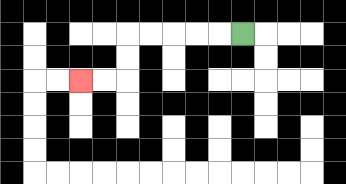{'start': '[10, 1]', 'end': '[3, 3]', 'path_directions': 'L,L,L,L,L,D,D,L,L', 'path_coordinates': '[[10, 1], [9, 1], [8, 1], [7, 1], [6, 1], [5, 1], [5, 2], [5, 3], [4, 3], [3, 3]]'}